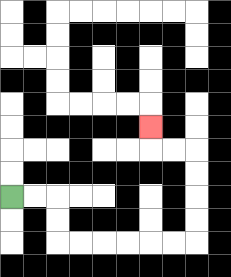{'start': '[0, 8]', 'end': '[6, 5]', 'path_directions': 'R,R,D,D,R,R,R,R,R,R,U,U,U,U,L,L,U', 'path_coordinates': '[[0, 8], [1, 8], [2, 8], [2, 9], [2, 10], [3, 10], [4, 10], [5, 10], [6, 10], [7, 10], [8, 10], [8, 9], [8, 8], [8, 7], [8, 6], [7, 6], [6, 6], [6, 5]]'}